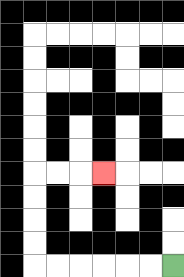{'start': '[7, 11]', 'end': '[4, 7]', 'path_directions': 'L,L,L,L,L,L,U,U,U,U,R,R,R', 'path_coordinates': '[[7, 11], [6, 11], [5, 11], [4, 11], [3, 11], [2, 11], [1, 11], [1, 10], [1, 9], [1, 8], [1, 7], [2, 7], [3, 7], [4, 7]]'}